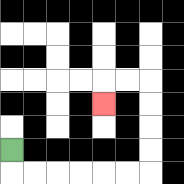{'start': '[0, 6]', 'end': '[4, 4]', 'path_directions': 'D,R,R,R,R,R,R,U,U,U,U,L,L,D', 'path_coordinates': '[[0, 6], [0, 7], [1, 7], [2, 7], [3, 7], [4, 7], [5, 7], [6, 7], [6, 6], [6, 5], [6, 4], [6, 3], [5, 3], [4, 3], [4, 4]]'}